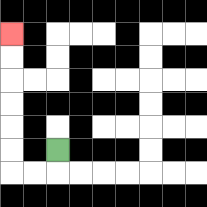{'start': '[2, 6]', 'end': '[0, 1]', 'path_directions': 'D,L,L,U,U,U,U,U,U', 'path_coordinates': '[[2, 6], [2, 7], [1, 7], [0, 7], [0, 6], [0, 5], [0, 4], [0, 3], [0, 2], [0, 1]]'}